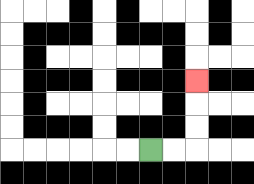{'start': '[6, 6]', 'end': '[8, 3]', 'path_directions': 'R,R,U,U,U', 'path_coordinates': '[[6, 6], [7, 6], [8, 6], [8, 5], [8, 4], [8, 3]]'}